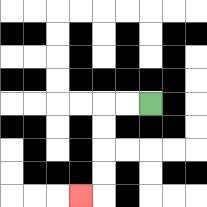{'start': '[6, 4]', 'end': '[3, 8]', 'path_directions': 'L,L,D,D,D,D,L', 'path_coordinates': '[[6, 4], [5, 4], [4, 4], [4, 5], [4, 6], [4, 7], [4, 8], [3, 8]]'}